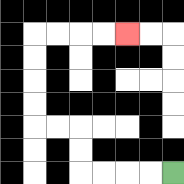{'start': '[7, 7]', 'end': '[5, 1]', 'path_directions': 'L,L,L,L,U,U,L,L,U,U,U,U,R,R,R,R', 'path_coordinates': '[[7, 7], [6, 7], [5, 7], [4, 7], [3, 7], [3, 6], [3, 5], [2, 5], [1, 5], [1, 4], [1, 3], [1, 2], [1, 1], [2, 1], [3, 1], [4, 1], [5, 1]]'}